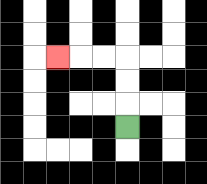{'start': '[5, 5]', 'end': '[2, 2]', 'path_directions': 'U,U,U,L,L,L', 'path_coordinates': '[[5, 5], [5, 4], [5, 3], [5, 2], [4, 2], [3, 2], [2, 2]]'}